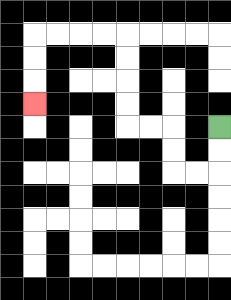{'start': '[9, 5]', 'end': '[1, 4]', 'path_directions': 'D,D,L,L,U,U,L,L,U,U,U,U,L,L,L,L,D,D,D', 'path_coordinates': '[[9, 5], [9, 6], [9, 7], [8, 7], [7, 7], [7, 6], [7, 5], [6, 5], [5, 5], [5, 4], [5, 3], [5, 2], [5, 1], [4, 1], [3, 1], [2, 1], [1, 1], [1, 2], [1, 3], [1, 4]]'}